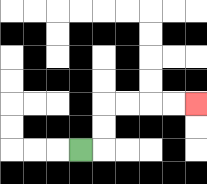{'start': '[3, 6]', 'end': '[8, 4]', 'path_directions': 'R,U,U,R,R,R,R', 'path_coordinates': '[[3, 6], [4, 6], [4, 5], [4, 4], [5, 4], [6, 4], [7, 4], [8, 4]]'}